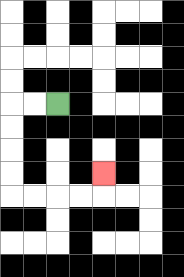{'start': '[2, 4]', 'end': '[4, 7]', 'path_directions': 'L,L,D,D,D,D,R,R,R,R,U', 'path_coordinates': '[[2, 4], [1, 4], [0, 4], [0, 5], [0, 6], [0, 7], [0, 8], [1, 8], [2, 8], [3, 8], [4, 8], [4, 7]]'}